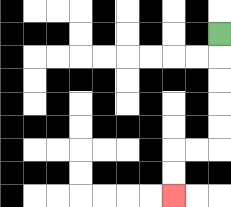{'start': '[9, 1]', 'end': '[7, 8]', 'path_directions': 'D,D,D,D,D,L,L,D,D', 'path_coordinates': '[[9, 1], [9, 2], [9, 3], [9, 4], [9, 5], [9, 6], [8, 6], [7, 6], [7, 7], [7, 8]]'}